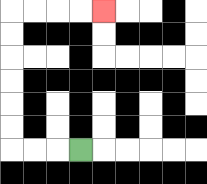{'start': '[3, 6]', 'end': '[4, 0]', 'path_directions': 'L,L,L,U,U,U,U,U,U,R,R,R,R', 'path_coordinates': '[[3, 6], [2, 6], [1, 6], [0, 6], [0, 5], [0, 4], [0, 3], [0, 2], [0, 1], [0, 0], [1, 0], [2, 0], [3, 0], [4, 0]]'}